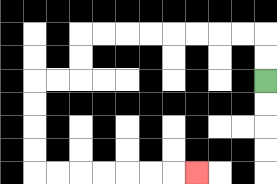{'start': '[11, 3]', 'end': '[8, 7]', 'path_directions': 'U,U,L,L,L,L,L,L,L,L,D,D,L,L,D,D,D,D,R,R,R,R,R,R,R', 'path_coordinates': '[[11, 3], [11, 2], [11, 1], [10, 1], [9, 1], [8, 1], [7, 1], [6, 1], [5, 1], [4, 1], [3, 1], [3, 2], [3, 3], [2, 3], [1, 3], [1, 4], [1, 5], [1, 6], [1, 7], [2, 7], [3, 7], [4, 7], [5, 7], [6, 7], [7, 7], [8, 7]]'}